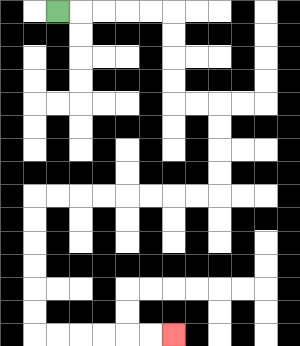{'start': '[2, 0]', 'end': '[7, 14]', 'path_directions': 'R,R,R,R,R,D,D,D,D,R,R,D,D,D,D,L,L,L,L,L,L,L,L,D,D,D,D,D,D,R,R,R,R,R,R', 'path_coordinates': '[[2, 0], [3, 0], [4, 0], [5, 0], [6, 0], [7, 0], [7, 1], [7, 2], [7, 3], [7, 4], [8, 4], [9, 4], [9, 5], [9, 6], [9, 7], [9, 8], [8, 8], [7, 8], [6, 8], [5, 8], [4, 8], [3, 8], [2, 8], [1, 8], [1, 9], [1, 10], [1, 11], [1, 12], [1, 13], [1, 14], [2, 14], [3, 14], [4, 14], [5, 14], [6, 14], [7, 14]]'}